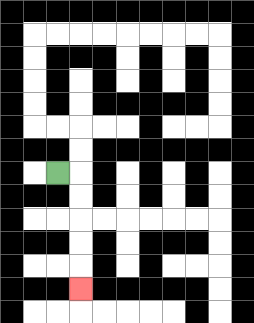{'start': '[2, 7]', 'end': '[3, 12]', 'path_directions': 'R,D,D,D,D,D', 'path_coordinates': '[[2, 7], [3, 7], [3, 8], [3, 9], [3, 10], [3, 11], [3, 12]]'}